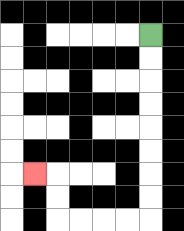{'start': '[6, 1]', 'end': '[1, 7]', 'path_directions': 'D,D,D,D,D,D,D,D,L,L,L,L,U,U,L', 'path_coordinates': '[[6, 1], [6, 2], [6, 3], [6, 4], [6, 5], [6, 6], [6, 7], [6, 8], [6, 9], [5, 9], [4, 9], [3, 9], [2, 9], [2, 8], [2, 7], [1, 7]]'}